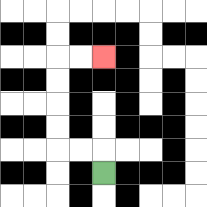{'start': '[4, 7]', 'end': '[4, 2]', 'path_directions': 'U,L,L,U,U,U,U,R,R', 'path_coordinates': '[[4, 7], [4, 6], [3, 6], [2, 6], [2, 5], [2, 4], [2, 3], [2, 2], [3, 2], [4, 2]]'}